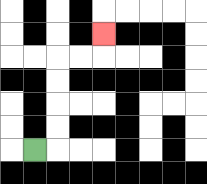{'start': '[1, 6]', 'end': '[4, 1]', 'path_directions': 'R,U,U,U,U,R,R,U', 'path_coordinates': '[[1, 6], [2, 6], [2, 5], [2, 4], [2, 3], [2, 2], [3, 2], [4, 2], [4, 1]]'}